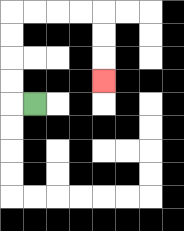{'start': '[1, 4]', 'end': '[4, 3]', 'path_directions': 'L,U,U,U,U,R,R,R,R,D,D,D', 'path_coordinates': '[[1, 4], [0, 4], [0, 3], [0, 2], [0, 1], [0, 0], [1, 0], [2, 0], [3, 0], [4, 0], [4, 1], [4, 2], [4, 3]]'}